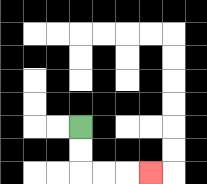{'start': '[3, 5]', 'end': '[6, 7]', 'path_directions': 'D,D,R,R,R', 'path_coordinates': '[[3, 5], [3, 6], [3, 7], [4, 7], [5, 7], [6, 7]]'}